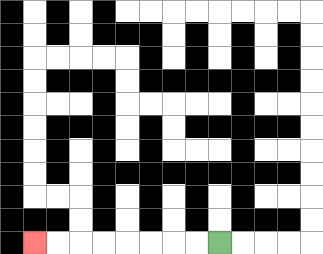{'start': '[9, 10]', 'end': '[1, 10]', 'path_directions': 'L,L,L,L,L,L,L,L', 'path_coordinates': '[[9, 10], [8, 10], [7, 10], [6, 10], [5, 10], [4, 10], [3, 10], [2, 10], [1, 10]]'}